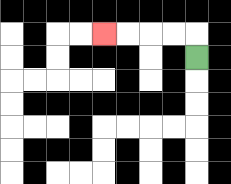{'start': '[8, 2]', 'end': '[4, 1]', 'path_directions': 'U,L,L,L,L', 'path_coordinates': '[[8, 2], [8, 1], [7, 1], [6, 1], [5, 1], [4, 1]]'}